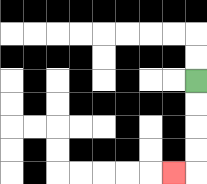{'start': '[8, 3]', 'end': '[7, 7]', 'path_directions': 'D,D,D,D,L', 'path_coordinates': '[[8, 3], [8, 4], [8, 5], [8, 6], [8, 7], [7, 7]]'}